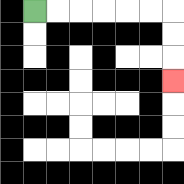{'start': '[1, 0]', 'end': '[7, 3]', 'path_directions': 'R,R,R,R,R,R,D,D,D', 'path_coordinates': '[[1, 0], [2, 0], [3, 0], [4, 0], [5, 0], [6, 0], [7, 0], [7, 1], [7, 2], [7, 3]]'}